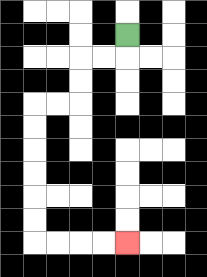{'start': '[5, 1]', 'end': '[5, 10]', 'path_directions': 'D,L,L,D,D,L,L,D,D,D,D,D,D,R,R,R,R', 'path_coordinates': '[[5, 1], [5, 2], [4, 2], [3, 2], [3, 3], [3, 4], [2, 4], [1, 4], [1, 5], [1, 6], [1, 7], [1, 8], [1, 9], [1, 10], [2, 10], [3, 10], [4, 10], [5, 10]]'}